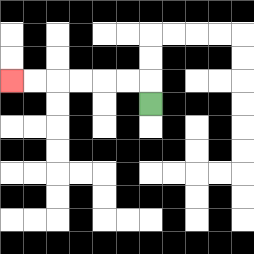{'start': '[6, 4]', 'end': '[0, 3]', 'path_directions': 'U,L,L,L,L,L,L', 'path_coordinates': '[[6, 4], [6, 3], [5, 3], [4, 3], [3, 3], [2, 3], [1, 3], [0, 3]]'}